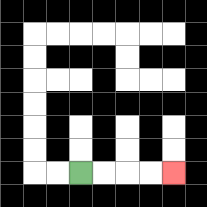{'start': '[3, 7]', 'end': '[7, 7]', 'path_directions': 'R,R,R,R', 'path_coordinates': '[[3, 7], [4, 7], [5, 7], [6, 7], [7, 7]]'}